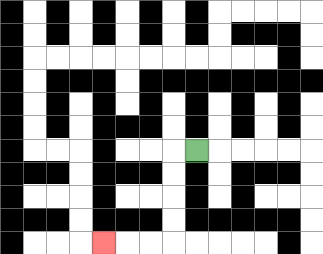{'start': '[8, 6]', 'end': '[4, 10]', 'path_directions': 'L,D,D,D,D,L,L,L', 'path_coordinates': '[[8, 6], [7, 6], [7, 7], [7, 8], [7, 9], [7, 10], [6, 10], [5, 10], [4, 10]]'}